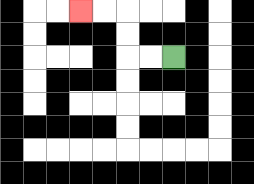{'start': '[7, 2]', 'end': '[3, 0]', 'path_directions': 'L,L,U,U,L,L', 'path_coordinates': '[[7, 2], [6, 2], [5, 2], [5, 1], [5, 0], [4, 0], [3, 0]]'}